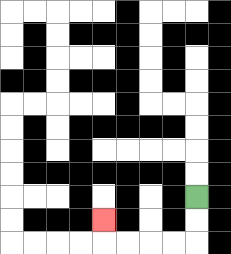{'start': '[8, 8]', 'end': '[4, 9]', 'path_directions': 'D,D,L,L,L,L,U', 'path_coordinates': '[[8, 8], [8, 9], [8, 10], [7, 10], [6, 10], [5, 10], [4, 10], [4, 9]]'}